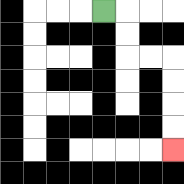{'start': '[4, 0]', 'end': '[7, 6]', 'path_directions': 'R,D,D,R,R,D,D,D,D', 'path_coordinates': '[[4, 0], [5, 0], [5, 1], [5, 2], [6, 2], [7, 2], [7, 3], [7, 4], [7, 5], [7, 6]]'}